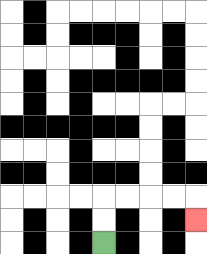{'start': '[4, 10]', 'end': '[8, 9]', 'path_directions': 'U,U,R,R,R,R,D', 'path_coordinates': '[[4, 10], [4, 9], [4, 8], [5, 8], [6, 8], [7, 8], [8, 8], [8, 9]]'}